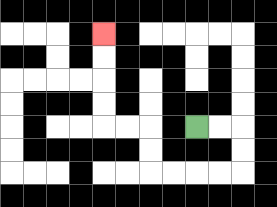{'start': '[8, 5]', 'end': '[4, 1]', 'path_directions': 'R,R,D,D,L,L,L,L,U,U,L,L,U,U,U,U', 'path_coordinates': '[[8, 5], [9, 5], [10, 5], [10, 6], [10, 7], [9, 7], [8, 7], [7, 7], [6, 7], [6, 6], [6, 5], [5, 5], [4, 5], [4, 4], [4, 3], [4, 2], [4, 1]]'}